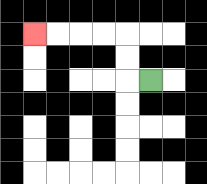{'start': '[6, 3]', 'end': '[1, 1]', 'path_directions': 'L,U,U,L,L,L,L', 'path_coordinates': '[[6, 3], [5, 3], [5, 2], [5, 1], [4, 1], [3, 1], [2, 1], [1, 1]]'}